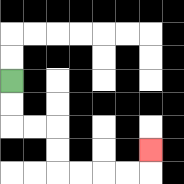{'start': '[0, 3]', 'end': '[6, 6]', 'path_directions': 'D,D,R,R,D,D,R,R,R,R,U', 'path_coordinates': '[[0, 3], [0, 4], [0, 5], [1, 5], [2, 5], [2, 6], [2, 7], [3, 7], [4, 7], [5, 7], [6, 7], [6, 6]]'}